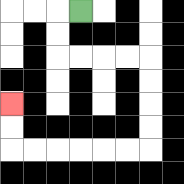{'start': '[3, 0]', 'end': '[0, 4]', 'path_directions': 'L,D,D,R,R,R,R,D,D,D,D,L,L,L,L,L,L,U,U', 'path_coordinates': '[[3, 0], [2, 0], [2, 1], [2, 2], [3, 2], [4, 2], [5, 2], [6, 2], [6, 3], [6, 4], [6, 5], [6, 6], [5, 6], [4, 6], [3, 6], [2, 6], [1, 6], [0, 6], [0, 5], [0, 4]]'}